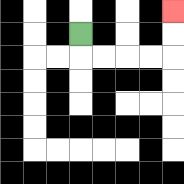{'start': '[3, 1]', 'end': '[7, 0]', 'path_directions': 'D,R,R,R,R,U,U', 'path_coordinates': '[[3, 1], [3, 2], [4, 2], [5, 2], [6, 2], [7, 2], [7, 1], [7, 0]]'}